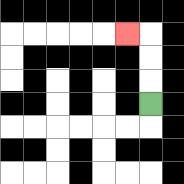{'start': '[6, 4]', 'end': '[5, 1]', 'path_directions': 'U,U,U,L', 'path_coordinates': '[[6, 4], [6, 3], [6, 2], [6, 1], [5, 1]]'}